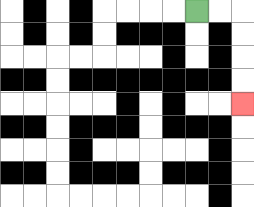{'start': '[8, 0]', 'end': '[10, 4]', 'path_directions': 'R,R,D,D,D,D', 'path_coordinates': '[[8, 0], [9, 0], [10, 0], [10, 1], [10, 2], [10, 3], [10, 4]]'}